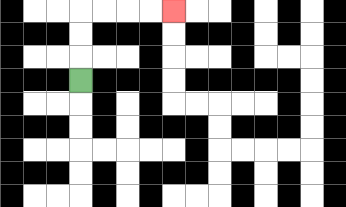{'start': '[3, 3]', 'end': '[7, 0]', 'path_directions': 'U,U,U,R,R,R,R', 'path_coordinates': '[[3, 3], [3, 2], [3, 1], [3, 0], [4, 0], [5, 0], [6, 0], [7, 0]]'}